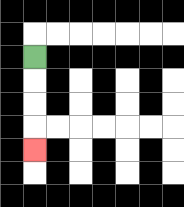{'start': '[1, 2]', 'end': '[1, 6]', 'path_directions': 'D,D,D,D', 'path_coordinates': '[[1, 2], [1, 3], [1, 4], [1, 5], [1, 6]]'}